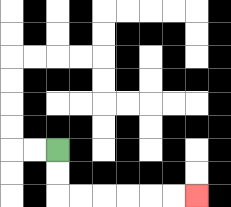{'start': '[2, 6]', 'end': '[8, 8]', 'path_directions': 'D,D,R,R,R,R,R,R', 'path_coordinates': '[[2, 6], [2, 7], [2, 8], [3, 8], [4, 8], [5, 8], [6, 8], [7, 8], [8, 8]]'}